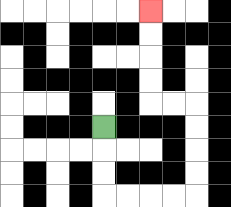{'start': '[4, 5]', 'end': '[6, 0]', 'path_directions': 'D,D,D,R,R,R,R,U,U,U,U,L,L,U,U,U,U', 'path_coordinates': '[[4, 5], [4, 6], [4, 7], [4, 8], [5, 8], [6, 8], [7, 8], [8, 8], [8, 7], [8, 6], [8, 5], [8, 4], [7, 4], [6, 4], [6, 3], [6, 2], [6, 1], [6, 0]]'}